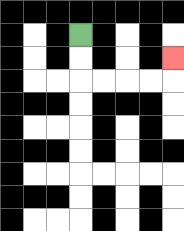{'start': '[3, 1]', 'end': '[7, 2]', 'path_directions': 'D,D,R,R,R,R,U', 'path_coordinates': '[[3, 1], [3, 2], [3, 3], [4, 3], [5, 3], [6, 3], [7, 3], [7, 2]]'}